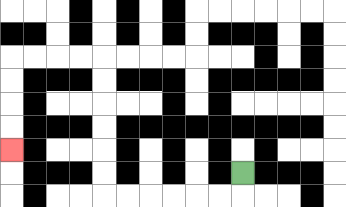{'start': '[10, 7]', 'end': '[0, 6]', 'path_directions': 'D,L,L,L,L,L,L,U,U,U,U,U,U,L,L,L,L,D,D,D,D', 'path_coordinates': '[[10, 7], [10, 8], [9, 8], [8, 8], [7, 8], [6, 8], [5, 8], [4, 8], [4, 7], [4, 6], [4, 5], [4, 4], [4, 3], [4, 2], [3, 2], [2, 2], [1, 2], [0, 2], [0, 3], [0, 4], [0, 5], [0, 6]]'}